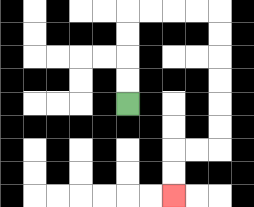{'start': '[5, 4]', 'end': '[7, 8]', 'path_directions': 'U,U,U,U,R,R,R,R,D,D,D,D,D,D,L,L,D,D', 'path_coordinates': '[[5, 4], [5, 3], [5, 2], [5, 1], [5, 0], [6, 0], [7, 0], [8, 0], [9, 0], [9, 1], [9, 2], [9, 3], [9, 4], [9, 5], [9, 6], [8, 6], [7, 6], [7, 7], [7, 8]]'}